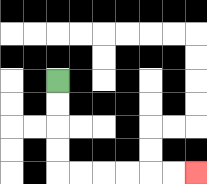{'start': '[2, 3]', 'end': '[8, 7]', 'path_directions': 'D,D,D,D,R,R,R,R,R,R', 'path_coordinates': '[[2, 3], [2, 4], [2, 5], [2, 6], [2, 7], [3, 7], [4, 7], [5, 7], [6, 7], [7, 7], [8, 7]]'}